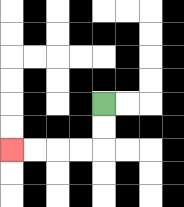{'start': '[4, 4]', 'end': '[0, 6]', 'path_directions': 'D,D,L,L,L,L', 'path_coordinates': '[[4, 4], [4, 5], [4, 6], [3, 6], [2, 6], [1, 6], [0, 6]]'}